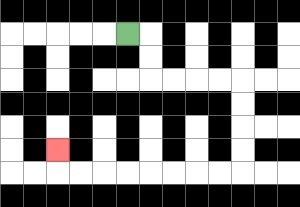{'start': '[5, 1]', 'end': '[2, 6]', 'path_directions': 'R,D,D,R,R,R,R,D,D,D,D,L,L,L,L,L,L,L,L,U', 'path_coordinates': '[[5, 1], [6, 1], [6, 2], [6, 3], [7, 3], [8, 3], [9, 3], [10, 3], [10, 4], [10, 5], [10, 6], [10, 7], [9, 7], [8, 7], [7, 7], [6, 7], [5, 7], [4, 7], [3, 7], [2, 7], [2, 6]]'}